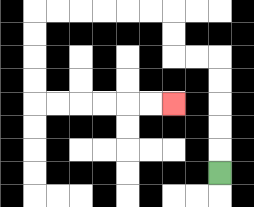{'start': '[9, 7]', 'end': '[7, 4]', 'path_directions': 'U,U,U,U,U,L,L,U,U,L,L,L,L,L,L,D,D,D,D,R,R,R,R,R,R', 'path_coordinates': '[[9, 7], [9, 6], [9, 5], [9, 4], [9, 3], [9, 2], [8, 2], [7, 2], [7, 1], [7, 0], [6, 0], [5, 0], [4, 0], [3, 0], [2, 0], [1, 0], [1, 1], [1, 2], [1, 3], [1, 4], [2, 4], [3, 4], [4, 4], [5, 4], [6, 4], [7, 4]]'}